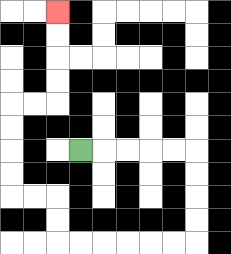{'start': '[3, 6]', 'end': '[2, 0]', 'path_directions': 'R,R,R,R,R,D,D,D,D,L,L,L,L,L,L,U,U,L,L,U,U,U,U,R,R,U,U,U,U', 'path_coordinates': '[[3, 6], [4, 6], [5, 6], [6, 6], [7, 6], [8, 6], [8, 7], [8, 8], [8, 9], [8, 10], [7, 10], [6, 10], [5, 10], [4, 10], [3, 10], [2, 10], [2, 9], [2, 8], [1, 8], [0, 8], [0, 7], [0, 6], [0, 5], [0, 4], [1, 4], [2, 4], [2, 3], [2, 2], [2, 1], [2, 0]]'}